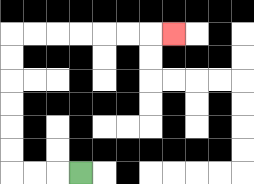{'start': '[3, 7]', 'end': '[7, 1]', 'path_directions': 'L,L,L,U,U,U,U,U,U,R,R,R,R,R,R,R', 'path_coordinates': '[[3, 7], [2, 7], [1, 7], [0, 7], [0, 6], [0, 5], [0, 4], [0, 3], [0, 2], [0, 1], [1, 1], [2, 1], [3, 1], [4, 1], [5, 1], [6, 1], [7, 1]]'}